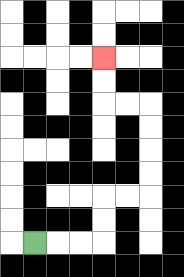{'start': '[1, 10]', 'end': '[4, 2]', 'path_directions': 'R,R,R,U,U,R,R,U,U,U,U,L,L,U,U', 'path_coordinates': '[[1, 10], [2, 10], [3, 10], [4, 10], [4, 9], [4, 8], [5, 8], [6, 8], [6, 7], [6, 6], [6, 5], [6, 4], [5, 4], [4, 4], [4, 3], [4, 2]]'}